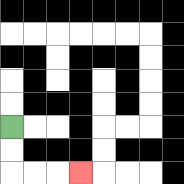{'start': '[0, 5]', 'end': '[3, 7]', 'path_directions': 'D,D,R,R,R', 'path_coordinates': '[[0, 5], [0, 6], [0, 7], [1, 7], [2, 7], [3, 7]]'}